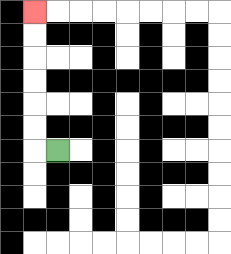{'start': '[2, 6]', 'end': '[1, 0]', 'path_directions': 'L,U,U,U,U,U,U', 'path_coordinates': '[[2, 6], [1, 6], [1, 5], [1, 4], [1, 3], [1, 2], [1, 1], [1, 0]]'}